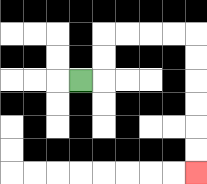{'start': '[3, 3]', 'end': '[8, 7]', 'path_directions': 'R,U,U,R,R,R,R,D,D,D,D,D,D', 'path_coordinates': '[[3, 3], [4, 3], [4, 2], [4, 1], [5, 1], [6, 1], [7, 1], [8, 1], [8, 2], [8, 3], [8, 4], [8, 5], [8, 6], [8, 7]]'}